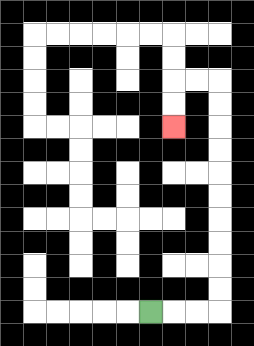{'start': '[6, 13]', 'end': '[7, 5]', 'path_directions': 'R,R,R,U,U,U,U,U,U,U,U,U,U,L,L,D,D', 'path_coordinates': '[[6, 13], [7, 13], [8, 13], [9, 13], [9, 12], [9, 11], [9, 10], [9, 9], [9, 8], [9, 7], [9, 6], [9, 5], [9, 4], [9, 3], [8, 3], [7, 3], [7, 4], [7, 5]]'}